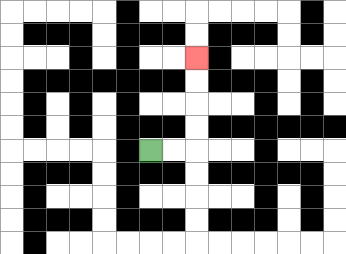{'start': '[6, 6]', 'end': '[8, 2]', 'path_directions': 'R,R,U,U,U,U', 'path_coordinates': '[[6, 6], [7, 6], [8, 6], [8, 5], [8, 4], [8, 3], [8, 2]]'}